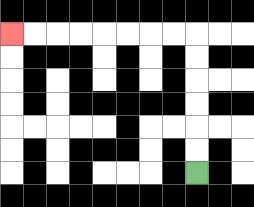{'start': '[8, 7]', 'end': '[0, 1]', 'path_directions': 'U,U,U,U,U,U,L,L,L,L,L,L,L,L', 'path_coordinates': '[[8, 7], [8, 6], [8, 5], [8, 4], [8, 3], [8, 2], [8, 1], [7, 1], [6, 1], [5, 1], [4, 1], [3, 1], [2, 1], [1, 1], [0, 1]]'}